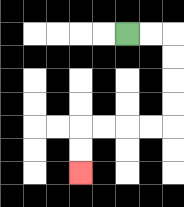{'start': '[5, 1]', 'end': '[3, 7]', 'path_directions': 'R,R,D,D,D,D,L,L,L,L,D,D', 'path_coordinates': '[[5, 1], [6, 1], [7, 1], [7, 2], [7, 3], [7, 4], [7, 5], [6, 5], [5, 5], [4, 5], [3, 5], [3, 6], [3, 7]]'}